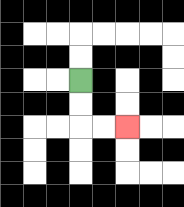{'start': '[3, 3]', 'end': '[5, 5]', 'path_directions': 'D,D,R,R', 'path_coordinates': '[[3, 3], [3, 4], [3, 5], [4, 5], [5, 5]]'}